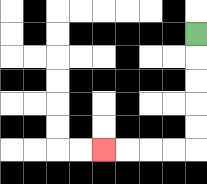{'start': '[8, 1]', 'end': '[4, 6]', 'path_directions': 'D,D,D,D,D,L,L,L,L', 'path_coordinates': '[[8, 1], [8, 2], [8, 3], [8, 4], [8, 5], [8, 6], [7, 6], [6, 6], [5, 6], [4, 6]]'}